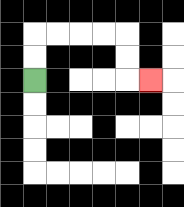{'start': '[1, 3]', 'end': '[6, 3]', 'path_directions': 'U,U,R,R,R,R,D,D,R', 'path_coordinates': '[[1, 3], [1, 2], [1, 1], [2, 1], [3, 1], [4, 1], [5, 1], [5, 2], [5, 3], [6, 3]]'}